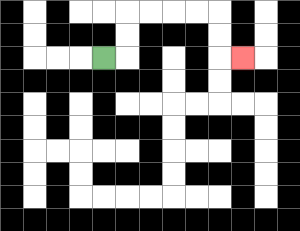{'start': '[4, 2]', 'end': '[10, 2]', 'path_directions': 'R,U,U,R,R,R,R,D,D,R', 'path_coordinates': '[[4, 2], [5, 2], [5, 1], [5, 0], [6, 0], [7, 0], [8, 0], [9, 0], [9, 1], [9, 2], [10, 2]]'}